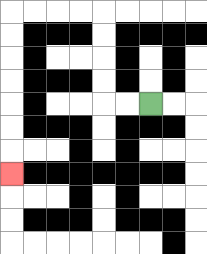{'start': '[6, 4]', 'end': '[0, 7]', 'path_directions': 'L,L,U,U,U,U,L,L,L,L,D,D,D,D,D,D,D', 'path_coordinates': '[[6, 4], [5, 4], [4, 4], [4, 3], [4, 2], [4, 1], [4, 0], [3, 0], [2, 0], [1, 0], [0, 0], [0, 1], [0, 2], [0, 3], [0, 4], [0, 5], [0, 6], [0, 7]]'}